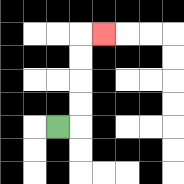{'start': '[2, 5]', 'end': '[4, 1]', 'path_directions': 'R,U,U,U,U,R', 'path_coordinates': '[[2, 5], [3, 5], [3, 4], [3, 3], [3, 2], [3, 1], [4, 1]]'}